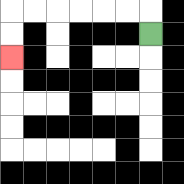{'start': '[6, 1]', 'end': '[0, 2]', 'path_directions': 'U,L,L,L,L,L,L,D,D', 'path_coordinates': '[[6, 1], [6, 0], [5, 0], [4, 0], [3, 0], [2, 0], [1, 0], [0, 0], [0, 1], [0, 2]]'}